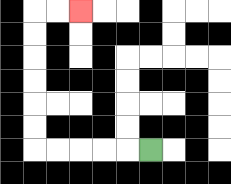{'start': '[6, 6]', 'end': '[3, 0]', 'path_directions': 'L,L,L,L,L,U,U,U,U,U,U,R,R', 'path_coordinates': '[[6, 6], [5, 6], [4, 6], [3, 6], [2, 6], [1, 6], [1, 5], [1, 4], [1, 3], [1, 2], [1, 1], [1, 0], [2, 0], [3, 0]]'}